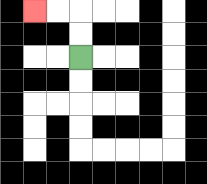{'start': '[3, 2]', 'end': '[1, 0]', 'path_directions': 'U,U,L,L', 'path_coordinates': '[[3, 2], [3, 1], [3, 0], [2, 0], [1, 0]]'}